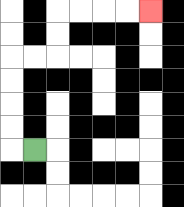{'start': '[1, 6]', 'end': '[6, 0]', 'path_directions': 'L,U,U,U,U,R,R,U,U,R,R,R,R', 'path_coordinates': '[[1, 6], [0, 6], [0, 5], [0, 4], [0, 3], [0, 2], [1, 2], [2, 2], [2, 1], [2, 0], [3, 0], [4, 0], [5, 0], [6, 0]]'}